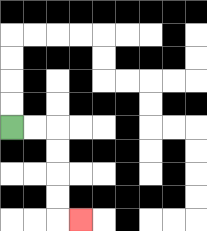{'start': '[0, 5]', 'end': '[3, 9]', 'path_directions': 'R,R,D,D,D,D,R', 'path_coordinates': '[[0, 5], [1, 5], [2, 5], [2, 6], [2, 7], [2, 8], [2, 9], [3, 9]]'}